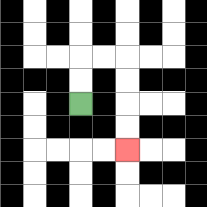{'start': '[3, 4]', 'end': '[5, 6]', 'path_directions': 'U,U,R,R,D,D,D,D', 'path_coordinates': '[[3, 4], [3, 3], [3, 2], [4, 2], [5, 2], [5, 3], [5, 4], [5, 5], [5, 6]]'}